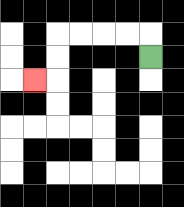{'start': '[6, 2]', 'end': '[1, 3]', 'path_directions': 'U,L,L,L,L,D,D,L', 'path_coordinates': '[[6, 2], [6, 1], [5, 1], [4, 1], [3, 1], [2, 1], [2, 2], [2, 3], [1, 3]]'}